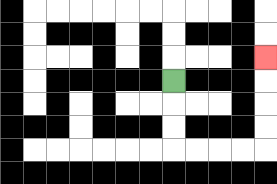{'start': '[7, 3]', 'end': '[11, 2]', 'path_directions': 'D,D,D,R,R,R,R,U,U,U,U', 'path_coordinates': '[[7, 3], [7, 4], [7, 5], [7, 6], [8, 6], [9, 6], [10, 6], [11, 6], [11, 5], [11, 4], [11, 3], [11, 2]]'}